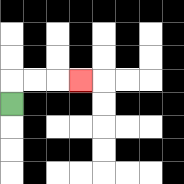{'start': '[0, 4]', 'end': '[3, 3]', 'path_directions': 'U,R,R,R', 'path_coordinates': '[[0, 4], [0, 3], [1, 3], [2, 3], [3, 3]]'}